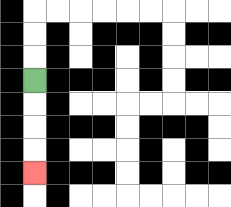{'start': '[1, 3]', 'end': '[1, 7]', 'path_directions': 'D,D,D,D', 'path_coordinates': '[[1, 3], [1, 4], [1, 5], [1, 6], [1, 7]]'}